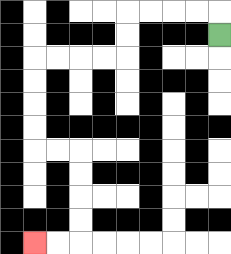{'start': '[9, 1]', 'end': '[1, 10]', 'path_directions': 'U,L,L,L,L,D,D,L,L,L,L,D,D,D,D,R,R,D,D,D,D,L,L', 'path_coordinates': '[[9, 1], [9, 0], [8, 0], [7, 0], [6, 0], [5, 0], [5, 1], [5, 2], [4, 2], [3, 2], [2, 2], [1, 2], [1, 3], [1, 4], [1, 5], [1, 6], [2, 6], [3, 6], [3, 7], [3, 8], [3, 9], [3, 10], [2, 10], [1, 10]]'}